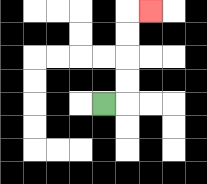{'start': '[4, 4]', 'end': '[6, 0]', 'path_directions': 'R,U,U,U,U,R', 'path_coordinates': '[[4, 4], [5, 4], [5, 3], [5, 2], [5, 1], [5, 0], [6, 0]]'}